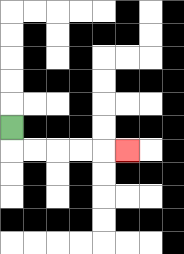{'start': '[0, 5]', 'end': '[5, 6]', 'path_directions': 'D,R,R,R,R,R', 'path_coordinates': '[[0, 5], [0, 6], [1, 6], [2, 6], [3, 6], [4, 6], [5, 6]]'}